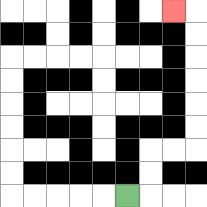{'start': '[5, 8]', 'end': '[7, 0]', 'path_directions': 'R,U,U,R,R,U,U,U,U,U,U,L', 'path_coordinates': '[[5, 8], [6, 8], [6, 7], [6, 6], [7, 6], [8, 6], [8, 5], [8, 4], [8, 3], [8, 2], [8, 1], [8, 0], [7, 0]]'}